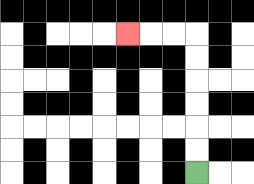{'start': '[8, 7]', 'end': '[5, 1]', 'path_directions': 'U,U,U,U,U,U,L,L,L', 'path_coordinates': '[[8, 7], [8, 6], [8, 5], [8, 4], [8, 3], [8, 2], [8, 1], [7, 1], [6, 1], [5, 1]]'}